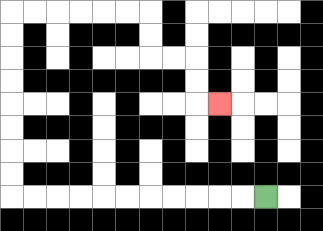{'start': '[11, 8]', 'end': '[9, 4]', 'path_directions': 'L,L,L,L,L,L,L,L,L,L,L,U,U,U,U,U,U,U,U,R,R,R,R,R,R,D,D,R,R,D,D,R', 'path_coordinates': '[[11, 8], [10, 8], [9, 8], [8, 8], [7, 8], [6, 8], [5, 8], [4, 8], [3, 8], [2, 8], [1, 8], [0, 8], [0, 7], [0, 6], [0, 5], [0, 4], [0, 3], [0, 2], [0, 1], [0, 0], [1, 0], [2, 0], [3, 0], [4, 0], [5, 0], [6, 0], [6, 1], [6, 2], [7, 2], [8, 2], [8, 3], [8, 4], [9, 4]]'}